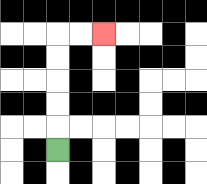{'start': '[2, 6]', 'end': '[4, 1]', 'path_directions': 'U,U,U,U,U,R,R', 'path_coordinates': '[[2, 6], [2, 5], [2, 4], [2, 3], [2, 2], [2, 1], [3, 1], [4, 1]]'}